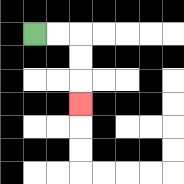{'start': '[1, 1]', 'end': '[3, 4]', 'path_directions': 'R,R,D,D,D', 'path_coordinates': '[[1, 1], [2, 1], [3, 1], [3, 2], [3, 3], [3, 4]]'}